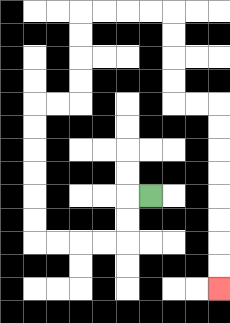{'start': '[6, 8]', 'end': '[9, 12]', 'path_directions': 'L,D,D,L,L,L,L,U,U,U,U,U,U,R,R,U,U,U,U,R,R,R,R,D,D,D,D,R,R,D,D,D,D,D,D,D,D', 'path_coordinates': '[[6, 8], [5, 8], [5, 9], [5, 10], [4, 10], [3, 10], [2, 10], [1, 10], [1, 9], [1, 8], [1, 7], [1, 6], [1, 5], [1, 4], [2, 4], [3, 4], [3, 3], [3, 2], [3, 1], [3, 0], [4, 0], [5, 0], [6, 0], [7, 0], [7, 1], [7, 2], [7, 3], [7, 4], [8, 4], [9, 4], [9, 5], [9, 6], [9, 7], [9, 8], [9, 9], [9, 10], [9, 11], [9, 12]]'}